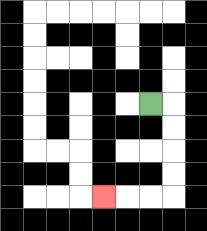{'start': '[6, 4]', 'end': '[4, 8]', 'path_directions': 'R,D,D,D,D,L,L,L', 'path_coordinates': '[[6, 4], [7, 4], [7, 5], [7, 6], [7, 7], [7, 8], [6, 8], [5, 8], [4, 8]]'}